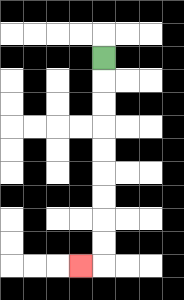{'start': '[4, 2]', 'end': '[3, 11]', 'path_directions': 'D,D,D,D,D,D,D,D,D,L', 'path_coordinates': '[[4, 2], [4, 3], [4, 4], [4, 5], [4, 6], [4, 7], [4, 8], [4, 9], [4, 10], [4, 11], [3, 11]]'}